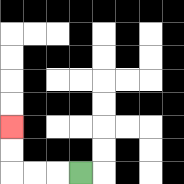{'start': '[3, 7]', 'end': '[0, 5]', 'path_directions': 'L,L,L,U,U', 'path_coordinates': '[[3, 7], [2, 7], [1, 7], [0, 7], [0, 6], [0, 5]]'}